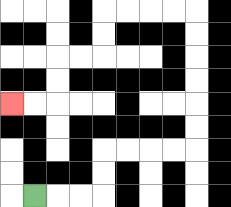{'start': '[1, 8]', 'end': '[0, 4]', 'path_directions': 'R,R,R,U,U,R,R,R,R,U,U,U,U,U,U,L,L,L,L,D,D,L,L,D,D,L,L', 'path_coordinates': '[[1, 8], [2, 8], [3, 8], [4, 8], [4, 7], [4, 6], [5, 6], [6, 6], [7, 6], [8, 6], [8, 5], [8, 4], [8, 3], [8, 2], [8, 1], [8, 0], [7, 0], [6, 0], [5, 0], [4, 0], [4, 1], [4, 2], [3, 2], [2, 2], [2, 3], [2, 4], [1, 4], [0, 4]]'}